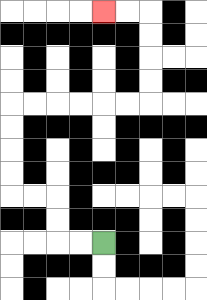{'start': '[4, 10]', 'end': '[4, 0]', 'path_directions': 'L,L,U,U,L,L,U,U,U,U,R,R,R,R,R,R,U,U,U,U,L,L', 'path_coordinates': '[[4, 10], [3, 10], [2, 10], [2, 9], [2, 8], [1, 8], [0, 8], [0, 7], [0, 6], [0, 5], [0, 4], [1, 4], [2, 4], [3, 4], [4, 4], [5, 4], [6, 4], [6, 3], [6, 2], [6, 1], [6, 0], [5, 0], [4, 0]]'}